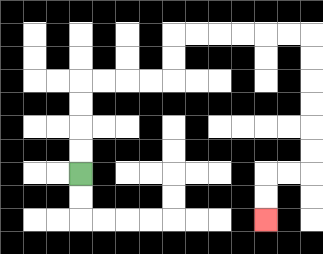{'start': '[3, 7]', 'end': '[11, 9]', 'path_directions': 'U,U,U,U,R,R,R,R,U,U,R,R,R,R,R,R,D,D,D,D,D,D,L,L,D,D', 'path_coordinates': '[[3, 7], [3, 6], [3, 5], [3, 4], [3, 3], [4, 3], [5, 3], [6, 3], [7, 3], [7, 2], [7, 1], [8, 1], [9, 1], [10, 1], [11, 1], [12, 1], [13, 1], [13, 2], [13, 3], [13, 4], [13, 5], [13, 6], [13, 7], [12, 7], [11, 7], [11, 8], [11, 9]]'}